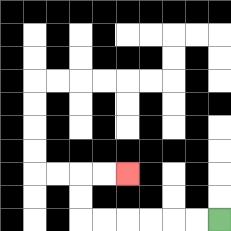{'start': '[9, 9]', 'end': '[5, 7]', 'path_directions': 'L,L,L,L,L,L,U,U,R,R', 'path_coordinates': '[[9, 9], [8, 9], [7, 9], [6, 9], [5, 9], [4, 9], [3, 9], [3, 8], [3, 7], [4, 7], [5, 7]]'}